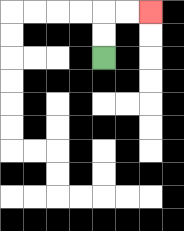{'start': '[4, 2]', 'end': '[6, 0]', 'path_directions': 'U,U,R,R', 'path_coordinates': '[[4, 2], [4, 1], [4, 0], [5, 0], [6, 0]]'}